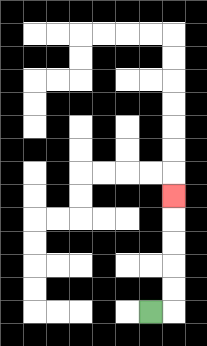{'start': '[6, 13]', 'end': '[7, 8]', 'path_directions': 'R,U,U,U,U,U', 'path_coordinates': '[[6, 13], [7, 13], [7, 12], [7, 11], [7, 10], [7, 9], [7, 8]]'}